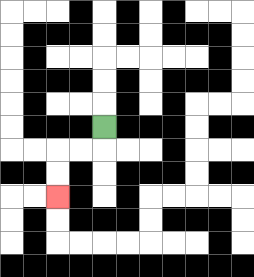{'start': '[4, 5]', 'end': '[2, 8]', 'path_directions': 'D,L,L,D,D', 'path_coordinates': '[[4, 5], [4, 6], [3, 6], [2, 6], [2, 7], [2, 8]]'}